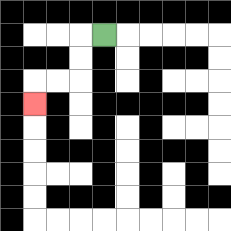{'start': '[4, 1]', 'end': '[1, 4]', 'path_directions': 'L,D,D,L,L,D', 'path_coordinates': '[[4, 1], [3, 1], [3, 2], [3, 3], [2, 3], [1, 3], [1, 4]]'}